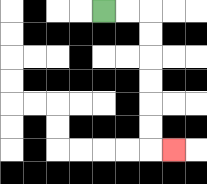{'start': '[4, 0]', 'end': '[7, 6]', 'path_directions': 'R,R,D,D,D,D,D,D,R', 'path_coordinates': '[[4, 0], [5, 0], [6, 0], [6, 1], [6, 2], [6, 3], [6, 4], [6, 5], [6, 6], [7, 6]]'}